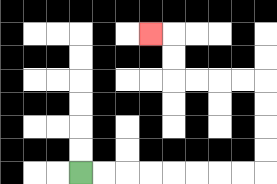{'start': '[3, 7]', 'end': '[6, 1]', 'path_directions': 'R,R,R,R,R,R,R,R,U,U,U,U,L,L,L,L,U,U,L', 'path_coordinates': '[[3, 7], [4, 7], [5, 7], [6, 7], [7, 7], [8, 7], [9, 7], [10, 7], [11, 7], [11, 6], [11, 5], [11, 4], [11, 3], [10, 3], [9, 3], [8, 3], [7, 3], [7, 2], [7, 1], [6, 1]]'}